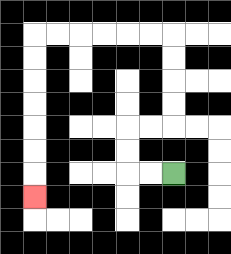{'start': '[7, 7]', 'end': '[1, 8]', 'path_directions': 'L,L,U,U,R,R,U,U,U,U,L,L,L,L,L,L,D,D,D,D,D,D,D', 'path_coordinates': '[[7, 7], [6, 7], [5, 7], [5, 6], [5, 5], [6, 5], [7, 5], [7, 4], [7, 3], [7, 2], [7, 1], [6, 1], [5, 1], [4, 1], [3, 1], [2, 1], [1, 1], [1, 2], [1, 3], [1, 4], [1, 5], [1, 6], [1, 7], [1, 8]]'}